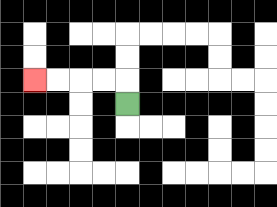{'start': '[5, 4]', 'end': '[1, 3]', 'path_directions': 'U,L,L,L,L', 'path_coordinates': '[[5, 4], [5, 3], [4, 3], [3, 3], [2, 3], [1, 3]]'}